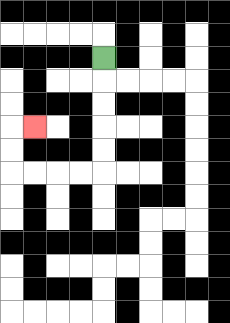{'start': '[4, 2]', 'end': '[1, 5]', 'path_directions': 'D,D,D,D,D,L,L,L,L,U,U,R', 'path_coordinates': '[[4, 2], [4, 3], [4, 4], [4, 5], [4, 6], [4, 7], [3, 7], [2, 7], [1, 7], [0, 7], [0, 6], [0, 5], [1, 5]]'}